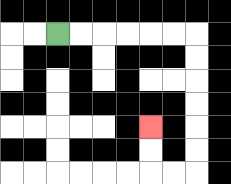{'start': '[2, 1]', 'end': '[6, 5]', 'path_directions': 'R,R,R,R,R,R,D,D,D,D,D,D,L,L,U,U', 'path_coordinates': '[[2, 1], [3, 1], [4, 1], [5, 1], [6, 1], [7, 1], [8, 1], [8, 2], [8, 3], [8, 4], [8, 5], [8, 6], [8, 7], [7, 7], [6, 7], [6, 6], [6, 5]]'}